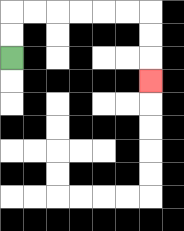{'start': '[0, 2]', 'end': '[6, 3]', 'path_directions': 'U,U,R,R,R,R,R,R,D,D,D', 'path_coordinates': '[[0, 2], [0, 1], [0, 0], [1, 0], [2, 0], [3, 0], [4, 0], [5, 0], [6, 0], [6, 1], [6, 2], [6, 3]]'}